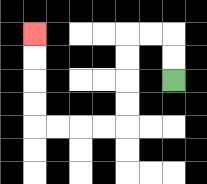{'start': '[7, 3]', 'end': '[1, 1]', 'path_directions': 'U,U,L,L,D,D,D,D,L,L,L,L,U,U,U,U', 'path_coordinates': '[[7, 3], [7, 2], [7, 1], [6, 1], [5, 1], [5, 2], [5, 3], [5, 4], [5, 5], [4, 5], [3, 5], [2, 5], [1, 5], [1, 4], [1, 3], [1, 2], [1, 1]]'}